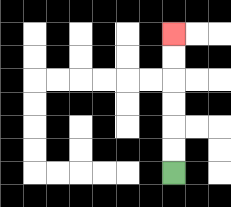{'start': '[7, 7]', 'end': '[7, 1]', 'path_directions': 'U,U,U,U,U,U', 'path_coordinates': '[[7, 7], [7, 6], [7, 5], [7, 4], [7, 3], [7, 2], [7, 1]]'}